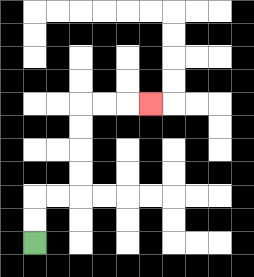{'start': '[1, 10]', 'end': '[6, 4]', 'path_directions': 'U,U,R,R,U,U,U,U,R,R,R', 'path_coordinates': '[[1, 10], [1, 9], [1, 8], [2, 8], [3, 8], [3, 7], [3, 6], [3, 5], [3, 4], [4, 4], [5, 4], [6, 4]]'}